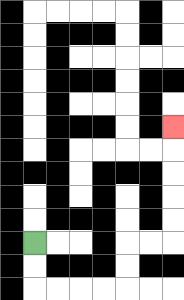{'start': '[1, 10]', 'end': '[7, 5]', 'path_directions': 'D,D,R,R,R,R,U,U,R,R,U,U,U,U,U', 'path_coordinates': '[[1, 10], [1, 11], [1, 12], [2, 12], [3, 12], [4, 12], [5, 12], [5, 11], [5, 10], [6, 10], [7, 10], [7, 9], [7, 8], [7, 7], [7, 6], [7, 5]]'}